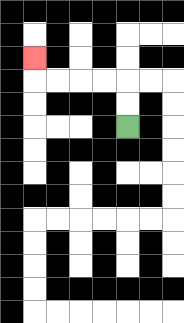{'start': '[5, 5]', 'end': '[1, 2]', 'path_directions': 'U,U,L,L,L,L,U', 'path_coordinates': '[[5, 5], [5, 4], [5, 3], [4, 3], [3, 3], [2, 3], [1, 3], [1, 2]]'}